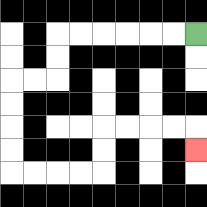{'start': '[8, 1]', 'end': '[8, 6]', 'path_directions': 'L,L,L,L,L,L,D,D,L,L,D,D,D,D,R,R,R,R,U,U,R,R,R,R,D', 'path_coordinates': '[[8, 1], [7, 1], [6, 1], [5, 1], [4, 1], [3, 1], [2, 1], [2, 2], [2, 3], [1, 3], [0, 3], [0, 4], [0, 5], [0, 6], [0, 7], [1, 7], [2, 7], [3, 7], [4, 7], [4, 6], [4, 5], [5, 5], [6, 5], [7, 5], [8, 5], [8, 6]]'}